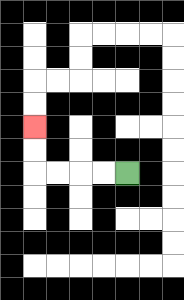{'start': '[5, 7]', 'end': '[1, 5]', 'path_directions': 'L,L,L,L,U,U', 'path_coordinates': '[[5, 7], [4, 7], [3, 7], [2, 7], [1, 7], [1, 6], [1, 5]]'}